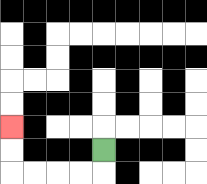{'start': '[4, 6]', 'end': '[0, 5]', 'path_directions': 'D,L,L,L,L,U,U', 'path_coordinates': '[[4, 6], [4, 7], [3, 7], [2, 7], [1, 7], [0, 7], [0, 6], [0, 5]]'}